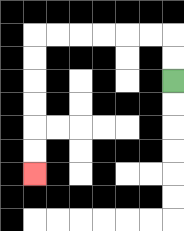{'start': '[7, 3]', 'end': '[1, 7]', 'path_directions': 'U,U,L,L,L,L,L,L,D,D,D,D,D,D', 'path_coordinates': '[[7, 3], [7, 2], [7, 1], [6, 1], [5, 1], [4, 1], [3, 1], [2, 1], [1, 1], [1, 2], [1, 3], [1, 4], [1, 5], [1, 6], [1, 7]]'}